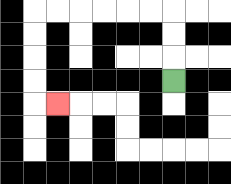{'start': '[7, 3]', 'end': '[2, 4]', 'path_directions': 'U,U,U,L,L,L,L,L,L,D,D,D,D,R', 'path_coordinates': '[[7, 3], [7, 2], [7, 1], [7, 0], [6, 0], [5, 0], [4, 0], [3, 0], [2, 0], [1, 0], [1, 1], [1, 2], [1, 3], [1, 4], [2, 4]]'}